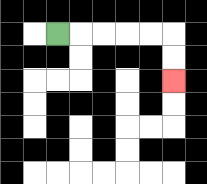{'start': '[2, 1]', 'end': '[7, 3]', 'path_directions': 'R,R,R,R,R,D,D', 'path_coordinates': '[[2, 1], [3, 1], [4, 1], [5, 1], [6, 1], [7, 1], [7, 2], [7, 3]]'}